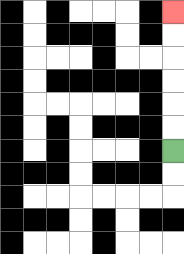{'start': '[7, 6]', 'end': '[7, 0]', 'path_directions': 'U,U,U,U,U,U', 'path_coordinates': '[[7, 6], [7, 5], [7, 4], [7, 3], [7, 2], [7, 1], [7, 0]]'}